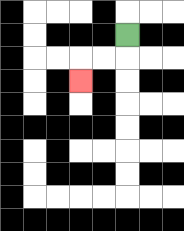{'start': '[5, 1]', 'end': '[3, 3]', 'path_directions': 'D,L,L,D', 'path_coordinates': '[[5, 1], [5, 2], [4, 2], [3, 2], [3, 3]]'}